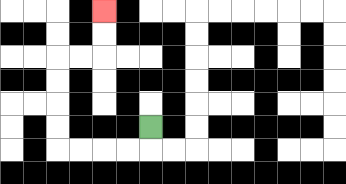{'start': '[6, 5]', 'end': '[4, 0]', 'path_directions': 'D,L,L,L,L,U,U,U,U,R,R,U,U', 'path_coordinates': '[[6, 5], [6, 6], [5, 6], [4, 6], [3, 6], [2, 6], [2, 5], [2, 4], [2, 3], [2, 2], [3, 2], [4, 2], [4, 1], [4, 0]]'}